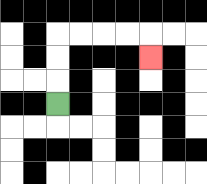{'start': '[2, 4]', 'end': '[6, 2]', 'path_directions': 'U,U,U,R,R,R,R,D', 'path_coordinates': '[[2, 4], [2, 3], [2, 2], [2, 1], [3, 1], [4, 1], [5, 1], [6, 1], [6, 2]]'}